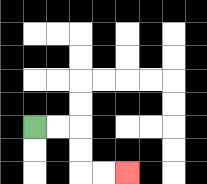{'start': '[1, 5]', 'end': '[5, 7]', 'path_directions': 'R,R,D,D,R,R', 'path_coordinates': '[[1, 5], [2, 5], [3, 5], [3, 6], [3, 7], [4, 7], [5, 7]]'}